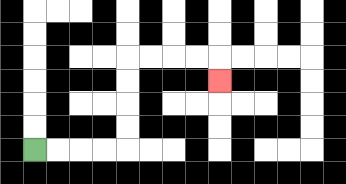{'start': '[1, 6]', 'end': '[9, 3]', 'path_directions': 'R,R,R,R,U,U,U,U,R,R,R,R,D', 'path_coordinates': '[[1, 6], [2, 6], [3, 6], [4, 6], [5, 6], [5, 5], [5, 4], [5, 3], [5, 2], [6, 2], [7, 2], [8, 2], [9, 2], [9, 3]]'}